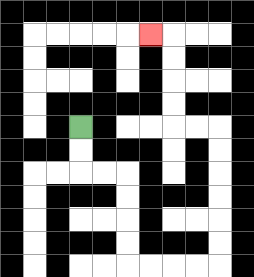{'start': '[3, 5]', 'end': '[6, 1]', 'path_directions': 'D,D,R,R,D,D,D,D,R,R,R,R,U,U,U,U,U,U,L,L,U,U,U,U,L', 'path_coordinates': '[[3, 5], [3, 6], [3, 7], [4, 7], [5, 7], [5, 8], [5, 9], [5, 10], [5, 11], [6, 11], [7, 11], [8, 11], [9, 11], [9, 10], [9, 9], [9, 8], [9, 7], [9, 6], [9, 5], [8, 5], [7, 5], [7, 4], [7, 3], [7, 2], [7, 1], [6, 1]]'}